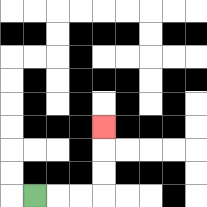{'start': '[1, 8]', 'end': '[4, 5]', 'path_directions': 'R,R,R,U,U,U', 'path_coordinates': '[[1, 8], [2, 8], [3, 8], [4, 8], [4, 7], [4, 6], [4, 5]]'}